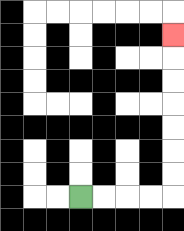{'start': '[3, 8]', 'end': '[7, 1]', 'path_directions': 'R,R,R,R,U,U,U,U,U,U,U', 'path_coordinates': '[[3, 8], [4, 8], [5, 8], [6, 8], [7, 8], [7, 7], [7, 6], [7, 5], [7, 4], [7, 3], [7, 2], [7, 1]]'}